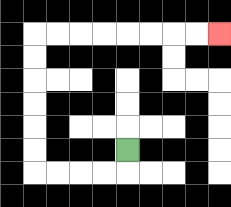{'start': '[5, 6]', 'end': '[9, 1]', 'path_directions': 'D,L,L,L,L,U,U,U,U,U,U,R,R,R,R,R,R,R,R', 'path_coordinates': '[[5, 6], [5, 7], [4, 7], [3, 7], [2, 7], [1, 7], [1, 6], [1, 5], [1, 4], [1, 3], [1, 2], [1, 1], [2, 1], [3, 1], [4, 1], [5, 1], [6, 1], [7, 1], [8, 1], [9, 1]]'}